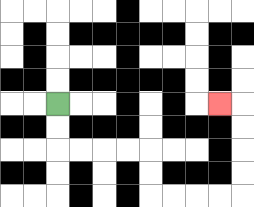{'start': '[2, 4]', 'end': '[9, 4]', 'path_directions': 'D,D,R,R,R,R,D,D,R,R,R,R,U,U,U,U,L', 'path_coordinates': '[[2, 4], [2, 5], [2, 6], [3, 6], [4, 6], [5, 6], [6, 6], [6, 7], [6, 8], [7, 8], [8, 8], [9, 8], [10, 8], [10, 7], [10, 6], [10, 5], [10, 4], [9, 4]]'}